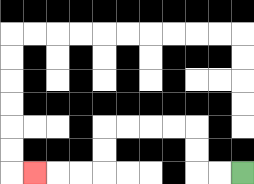{'start': '[10, 7]', 'end': '[1, 7]', 'path_directions': 'L,L,U,U,L,L,L,L,D,D,L,L,L', 'path_coordinates': '[[10, 7], [9, 7], [8, 7], [8, 6], [8, 5], [7, 5], [6, 5], [5, 5], [4, 5], [4, 6], [4, 7], [3, 7], [2, 7], [1, 7]]'}